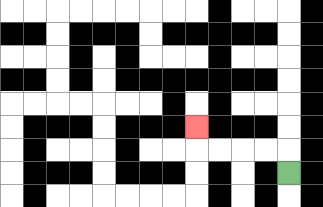{'start': '[12, 7]', 'end': '[8, 5]', 'path_directions': 'U,L,L,L,L,U', 'path_coordinates': '[[12, 7], [12, 6], [11, 6], [10, 6], [9, 6], [8, 6], [8, 5]]'}